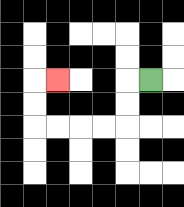{'start': '[6, 3]', 'end': '[2, 3]', 'path_directions': 'L,D,D,L,L,L,L,U,U,R', 'path_coordinates': '[[6, 3], [5, 3], [5, 4], [5, 5], [4, 5], [3, 5], [2, 5], [1, 5], [1, 4], [1, 3], [2, 3]]'}